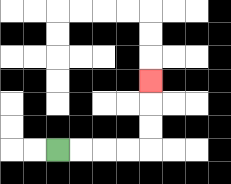{'start': '[2, 6]', 'end': '[6, 3]', 'path_directions': 'R,R,R,R,U,U,U', 'path_coordinates': '[[2, 6], [3, 6], [4, 6], [5, 6], [6, 6], [6, 5], [6, 4], [6, 3]]'}